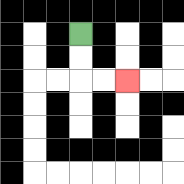{'start': '[3, 1]', 'end': '[5, 3]', 'path_directions': 'D,D,R,R', 'path_coordinates': '[[3, 1], [3, 2], [3, 3], [4, 3], [5, 3]]'}